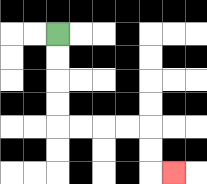{'start': '[2, 1]', 'end': '[7, 7]', 'path_directions': 'D,D,D,D,R,R,R,R,D,D,R', 'path_coordinates': '[[2, 1], [2, 2], [2, 3], [2, 4], [2, 5], [3, 5], [4, 5], [5, 5], [6, 5], [6, 6], [6, 7], [7, 7]]'}